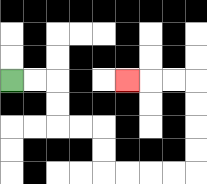{'start': '[0, 3]', 'end': '[5, 3]', 'path_directions': 'R,R,D,D,R,R,D,D,R,R,R,R,U,U,U,U,L,L,L', 'path_coordinates': '[[0, 3], [1, 3], [2, 3], [2, 4], [2, 5], [3, 5], [4, 5], [4, 6], [4, 7], [5, 7], [6, 7], [7, 7], [8, 7], [8, 6], [8, 5], [8, 4], [8, 3], [7, 3], [6, 3], [5, 3]]'}